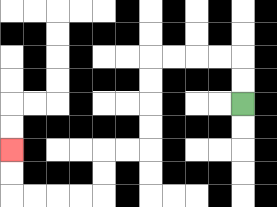{'start': '[10, 4]', 'end': '[0, 6]', 'path_directions': 'U,U,L,L,L,L,D,D,D,D,L,L,D,D,L,L,L,L,U,U', 'path_coordinates': '[[10, 4], [10, 3], [10, 2], [9, 2], [8, 2], [7, 2], [6, 2], [6, 3], [6, 4], [6, 5], [6, 6], [5, 6], [4, 6], [4, 7], [4, 8], [3, 8], [2, 8], [1, 8], [0, 8], [0, 7], [0, 6]]'}